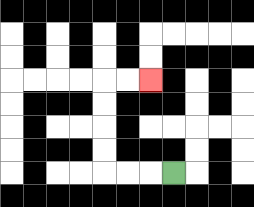{'start': '[7, 7]', 'end': '[6, 3]', 'path_directions': 'L,L,L,U,U,U,U,R,R', 'path_coordinates': '[[7, 7], [6, 7], [5, 7], [4, 7], [4, 6], [4, 5], [4, 4], [4, 3], [5, 3], [6, 3]]'}